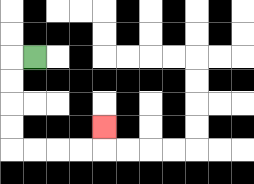{'start': '[1, 2]', 'end': '[4, 5]', 'path_directions': 'L,D,D,D,D,R,R,R,R,U', 'path_coordinates': '[[1, 2], [0, 2], [0, 3], [0, 4], [0, 5], [0, 6], [1, 6], [2, 6], [3, 6], [4, 6], [4, 5]]'}